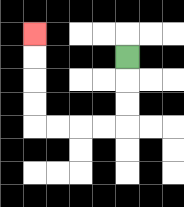{'start': '[5, 2]', 'end': '[1, 1]', 'path_directions': 'D,D,D,L,L,L,L,U,U,U,U', 'path_coordinates': '[[5, 2], [5, 3], [5, 4], [5, 5], [4, 5], [3, 5], [2, 5], [1, 5], [1, 4], [1, 3], [1, 2], [1, 1]]'}